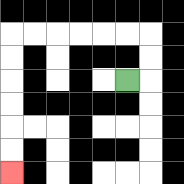{'start': '[5, 3]', 'end': '[0, 7]', 'path_directions': 'R,U,U,L,L,L,L,L,L,D,D,D,D,D,D', 'path_coordinates': '[[5, 3], [6, 3], [6, 2], [6, 1], [5, 1], [4, 1], [3, 1], [2, 1], [1, 1], [0, 1], [0, 2], [0, 3], [0, 4], [0, 5], [0, 6], [0, 7]]'}